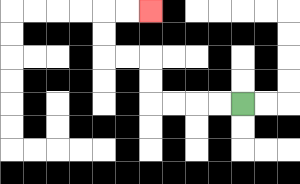{'start': '[10, 4]', 'end': '[6, 0]', 'path_directions': 'L,L,L,L,U,U,L,L,U,U,R,R', 'path_coordinates': '[[10, 4], [9, 4], [8, 4], [7, 4], [6, 4], [6, 3], [6, 2], [5, 2], [4, 2], [4, 1], [4, 0], [5, 0], [6, 0]]'}